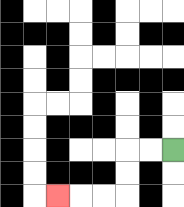{'start': '[7, 6]', 'end': '[2, 8]', 'path_directions': 'L,L,D,D,L,L,L', 'path_coordinates': '[[7, 6], [6, 6], [5, 6], [5, 7], [5, 8], [4, 8], [3, 8], [2, 8]]'}